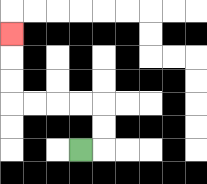{'start': '[3, 6]', 'end': '[0, 1]', 'path_directions': 'R,U,U,L,L,L,L,U,U,U', 'path_coordinates': '[[3, 6], [4, 6], [4, 5], [4, 4], [3, 4], [2, 4], [1, 4], [0, 4], [0, 3], [0, 2], [0, 1]]'}